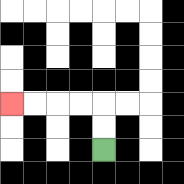{'start': '[4, 6]', 'end': '[0, 4]', 'path_directions': 'U,U,L,L,L,L', 'path_coordinates': '[[4, 6], [4, 5], [4, 4], [3, 4], [2, 4], [1, 4], [0, 4]]'}